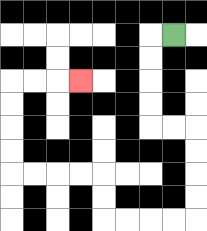{'start': '[7, 1]', 'end': '[3, 3]', 'path_directions': 'L,D,D,D,D,R,R,D,D,D,D,L,L,L,L,U,U,L,L,L,L,U,U,U,U,R,R,R', 'path_coordinates': '[[7, 1], [6, 1], [6, 2], [6, 3], [6, 4], [6, 5], [7, 5], [8, 5], [8, 6], [8, 7], [8, 8], [8, 9], [7, 9], [6, 9], [5, 9], [4, 9], [4, 8], [4, 7], [3, 7], [2, 7], [1, 7], [0, 7], [0, 6], [0, 5], [0, 4], [0, 3], [1, 3], [2, 3], [3, 3]]'}